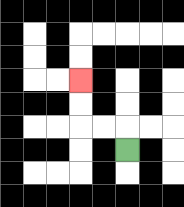{'start': '[5, 6]', 'end': '[3, 3]', 'path_directions': 'U,L,L,U,U', 'path_coordinates': '[[5, 6], [5, 5], [4, 5], [3, 5], [3, 4], [3, 3]]'}